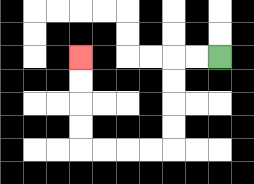{'start': '[9, 2]', 'end': '[3, 2]', 'path_directions': 'L,L,D,D,D,D,L,L,L,L,U,U,U,U', 'path_coordinates': '[[9, 2], [8, 2], [7, 2], [7, 3], [7, 4], [7, 5], [7, 6], [6, 6], [5, 6], [4, 6], [3, 6], [3, 5], [3, 4], [3, 3], [3, 2]]'}